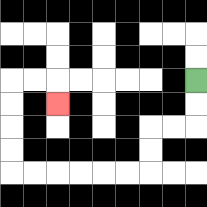{'start': '[8, 3]', 'end': '[2, 4]', 'path_directions': 'D,D,L,L,D,D,L,L,L,L,L,L,U,U,U,U,R,R,D', 'path_coordinates': '[[8, 3], [8, 4], [8, 5], [7, 5], [6, 5], [6, 6], [6, 7], [5, 7], [4, 7], [3, 7], [2, 7], [1, 7], [0, 7], [0, 6], [0, 5], [0, 4], [0, 3], [1, 3], [2, 3], [2, 4]]'}